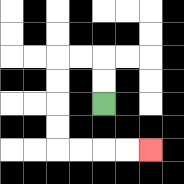{'start': '[4, 4]', 'end': '[6, 6]', 'path_directions': 'U,U,L,L,D,D,D,D,R,R,R,R', 'path_coordinates': '[[4, 4], [4, 3], [4, 2], [3, 2], [2, 2], [2, 3], [2, 4], [2, 5], [2, 6], [3, 6], [4, 6], [5, 6], [6, 6]]'}